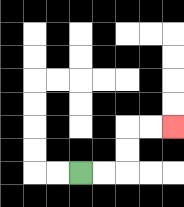{'start': '[3, 7]', 'end': '[7, 5]', 'path_directions': 'R,R,U,U,R,R', 'path_coordinates': '[[3, 7], [4, 7], [5, 7], [5, 6], [5, 5], [6, 5], [7, 5]]'}